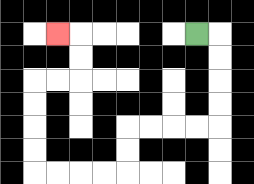{'start': '[8, 1]', 'end': '[2, 1]', 'path_directions': 'R,D,D,D,D,L,L,L,L,D,D,L,L,L,L,U,U,U,U,R,R,U,U,L', 'path_coordinates': '[[8, 1], [9, 1], [9, 2], [9, 3], [9, 4], [9, 5], [8, 5], [7, 5], [6, 5], [5, 5], [5, 6], [5, 7], [4, 7], [3, 7], [2, 7], [1, 7], [1, 6], [1, 5], [1, 4], [1, 3], [2, 3], [3, 3], [3, 2], [3, 1], [2, 1]]'}